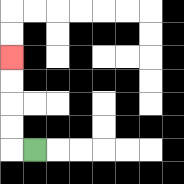{'start': '[1, 6]', 'end': '[0, 2]', 'path_directions': 'L,U,U,U,U', 'path_coordinates': '[[1, 6], [0, 6], [0, 5], [0, 4], [0, 3], [0, 2]]'}